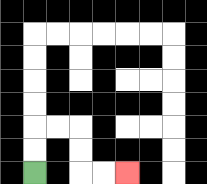{'start': '[1, 7]', 'end': '[5, 7]', 'path_directions': 'U,U,R,R,D,D,R,R', 'path_coordinates': '[[1, 7], [1, 6], [1, 5], [2, 5], [3, 5], [3, 6], [3, 7], [4, 7], [5, 7]]'}